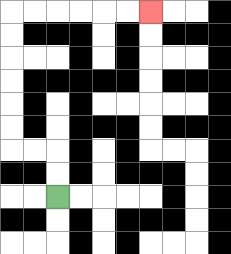{'start': '[2, 8]', 'end': '[6, 0]', 'path_directions': 'U,U,L,L,U,U,U,U,U,U,R,R,R,R,R,R', 'path_coordinates': '[[2, 8], [2, 7], [2, 6], [1, 6], [0, 6], [0, 5], [0, 4], [0, 3], [0, 2], [0, 1], [0, 0], [1, 0], [2, 0], [3, 0], [4, 0], [5, 0], [6, 0]]'}